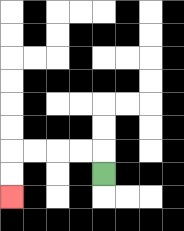{'start': '[4, 7]', 'end': '[0, 8]', 'path_directions': 'U,L,L,L,L,D,D', 'path_coordinates': '[[4, 7], [4, 6], [3, 6], [2, 6], [1, 6], [0, 6], [0, 7], [0, 8]]'}